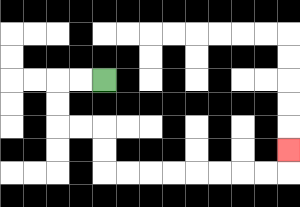{'start': '[4, 3]', 'end': '[12, 6]', 'path_directions': 'L,L,D,D,R,R,D,D,R,R,R,R,R,R,R,R,U', 'path_coordinates': '[[4, 3], [3, 3], [2, 3], [2, 4], [2, 5], [3, 5], [4, 5], [4, 6], [4, 7], [5, 7], [6, 7], [7, 7], [8, 7], [9, 7], [10, 7], [11, 7], [12, 7], [12, 6]]'}